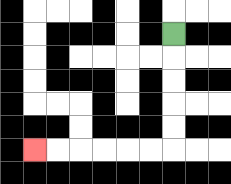{'start': '[7, 1]', 'end': '[1, 6]', 'path_directions': 'D,D,D,D,D,L,L,L,L,L,L', 'path_coordinates': '[[7, 1], [7, 2], [7, 3], [7, 4], [7, 5], [7, 6], [6, 6], [5, 6], [4, 6], [3, 6], [2, 6], [1, 6]]'}